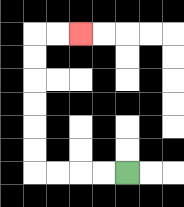{'start': '[5, 7]', 'end': '[3, 1]', 'path_directions': 'L,L,L,L,U,U,U,U,U,U,R,R', 'path_coordinates': '[[5, 7], [4, 7], [3, 7], [2, 7], [1, 7], [1, 6], [1, 5], [1, 4], [1, 3], [1, 2], [1, 1], [2, 1], [3, 1]]'}